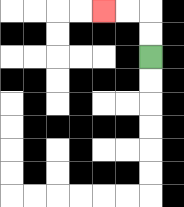{'start': '[6, 2]', 'end': '[4, 0]', 'path_directions': 'U,U,L,L', 'path_coordinates': '[[6, 2], [6, 1], [6, 0], [5, 0], [4, 0]]'}